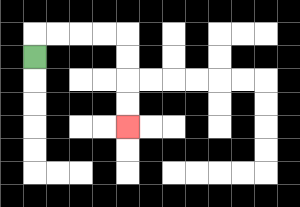{'start': '[1, 2]', 'end': '[5, 5]', 'path_directions': 'U,R,R,R,R,D,D,D,D', 'path_coordinates': '[[1, 2], [1, 1], [2, 1], [3, 1], [4, 1], [5, 1], [5, 2], [5, 3], [5, 4], [5, 5]]'}